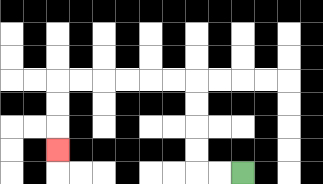{'start': '[10, 7]', 'end': '[2, 6]', 'path_directions': 'L,L,U,U,U,U,L,L,L,L,L,L,D,D,D', 'path_coordinates': '[[10, 7], [9, 7], [8, 7], [8, 6], [8, 5], [8, 4], [8, 3], [7, 3], [6, 3], [5, 3], [4, 3], [3, 3], [2, 3], [2, 4], [2, 5], [2, 6]]'}